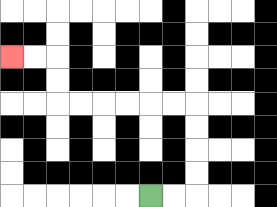{'start': '[6, 8]', 'end': '[0, 2]', 'path_directions': 'R,R,U,U,U,U,L,L,L,L,L,L,U,U,L,L', 'path_coordinates': '[[6, 8], [7, 8], [8, 8], [8, 7], [8, 6], [8, 5], [8, 4], [7, 4], [6, 4], [5, 4], [4, 4], [3, 4], [2, 4], [2, 3], [2, 2], [1, 2], [0, 2]]'}